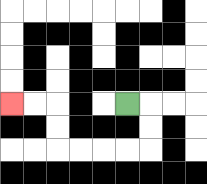{'start': '[5, 4]', 'end': '[0, 4]', 'path_directions': 'R,D,D,L,L,L,L,U,U,L,L', 'path_coordinates': '[[5, 4], [6, 4], [6, 5], [6, 6], [5, 6], [4, 6], [3, 6], [2, 6], [2, 5], [2, 4], [1, 4], [0, 4]]'}